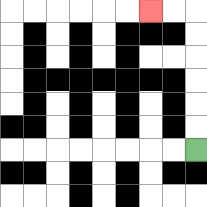{'start': '[8, 6]', 'end': '[6, 0]', 'path_directions': 'U,U,U,U,U,U,L,L', 'path_coordinates': '[[8, 6], [8, 5], [8, 4], [8, 3], [8, 2], [8, 1], [8, 0], [7, 0], [6, 0]]'}